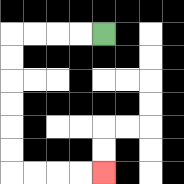{'start': '[4, 1]', 'end': '[4, 7]', 'path_directions': 'L,L,L,L,D,D,D,D,D,D,R,R,R,R', 'path_coordinates': '[[4, 1], [3, 1], [2, 1], [1, 1], [0, 1], [0, 2], [0, 3], [0, 4], [0, 5], [0, 6], [0, 7], [1, 7], [2, 7], [3, 7], [4, 7]]'}